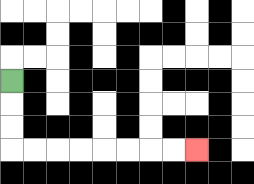{'start': '[0, 3]', 'end': '[8, 6]', 'path_directions': 'D,D,D,R,R,R,R,R,R,R,R', 'path_coordinates': '[[0, 3], [0, 4], [0, 5], [0, 6], [1, 6], [2, 6], [3, 6], [4, 6], [5, 6], [6, 6], [7, 6], [8, 6]]'}